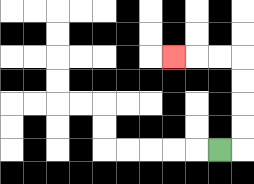{'start': '[9, 6]', 'end': '[7, 2]', 'path_directions': 'R,U,U,U,U,L,L,L', 'path_coordinates': '[[9, 6], [10, 6], [10, 5], [10, 4], [10, 3], [10, 2], [9, 2], [8, 2], [7, 2]]'}